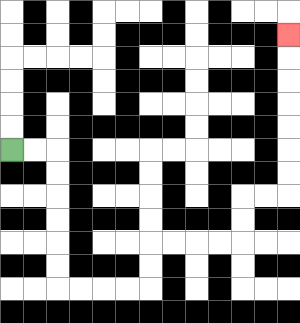{'start': '[0, 6]', 'end': '[12, 1]', 'path_directions': 'R,R,D,D,D,D,D,D,R,R,R,R,U,U,R,R,R,R,U,U,R,R,U,U,U,U,U,U,U', 'path_coordinates': '[[0, 6], [1, 6], [2, 6], [2, 7], [2, 8], [2, 9], [2, 10], [2, 11], [2, 12], [3, 12], [4, 12], [5, 12], [6, 12], [6, 11], [6, 10], [7, 10], [8, 10], [9, 10], [10, 10], [10, 9], [10, 8], [11, 8], [12, 8], [12, 7], [12, 6], [12, 5], [12, 4], [12, 3], [12, 2], [12, 1]]'}